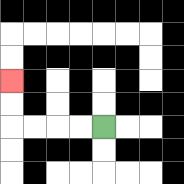{'start': '[4, 5]', 'end': '[0, 3]', 'path_directions': 'L,L,L,L,U,U', 'path_coordinates': '[[4, 5], [3, 5], [2, 5], [1, 5], [0, 5], [0, 4], [0, 3]]'}